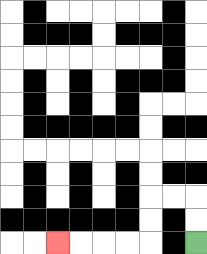{'start': '[8, 10]', 'end': '[2, 10]', 'path_directions': 'U,U,L,L,D,D,L,L,L,L', 'path_coordinates': '[[8, 10], [8, 9], [8, 8], [7, 8], [6, 8], [6, 9], [6, 10], [5, 10], [4, 10], [3, 10], [2, 10]]'}